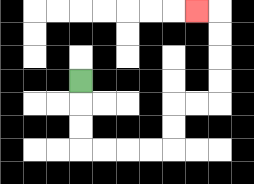{'start': '[3, 3]', 'end': '[8, 0]', 'path_directions': 'D,D,D,R,R,R,R,U,U,R,R,U,U,U,U,L', 'path_coordinates': '[[3, 3], [3, 4], [3, 5], [3, 6], [4, 6], [5, 6], [6, 6], [7, 6], [7, 5], [7, 4], [8, 4], [9, 4], [9, 3], [9, 2], [9, 1], [9, 0], [8, 0]]'}